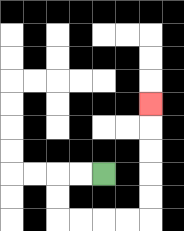{'start': '[4, 7]', 'end': '[6, 4]', 'path_directions': 'L,L,D,D,R,R,R,R,U,U,U,U,U', 'path_coordinates': '[[4, 7], [3, 7], [2, 7], [2, 8], [2, 9], [3, 9], [4, 9], [5, 9], [6, 9], [6, 8], [6, 7], [6, 6], [6, 5], [6, 4]]'}